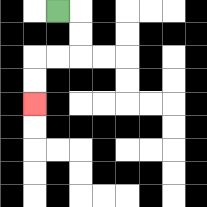{'start': '[2, 0]', 'end': '[1, 4]', 'path_directions': 'R,D,D,L,L,D,D', 'path_coordinates': '[[2, 0], [3, 0], [3, 1], [3, 2], [2, 2], [1, 2], [1, 3], [1, 4]]'}